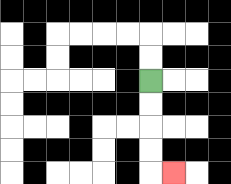{'start': '[6, 3]', 'end': '[7, 7]', 'path_directions': 'D,D,D,D,R', 'path_coordinates': '[[6, 3], [6, 4], [6, 5], [6, 6], [6, 7], [7, 7]]'}